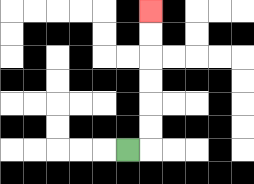{'start': '[5, 6]', 'end': '[6, 0]', 'path_directions': 'R,U,U,U,U,U,U', 'path_coordinates': '[[5, 6], [6, 6], [6, 5], [6, 4], [6, 3], [6, 2], [6, 1], [6, 0]]'}